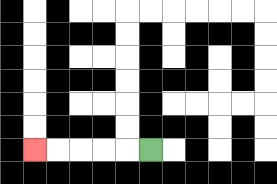{'start': '[6, 6]', 'end': '[1, 6]', 'path_directions': 'L,L,L,L,L', 'path_coordinates': '[[6, 6], [5, 6], [4, 6], [3, 6], [2, 6], [1, 6]]'}